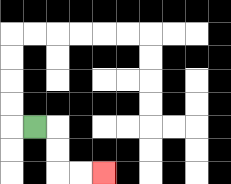{'start': '[1, 5]', 'end': '[4, 7]', 'path_directions': 'R,D,D,R,R', 'path_coordinates': '[[1, 5], [2, 5], [2, 6], [2, 7], [3, 7], [4, 7]]'}